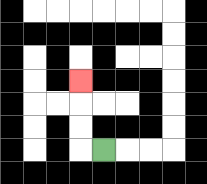{'start': '[4, 6]', 'end': '[3, 3]', 'path_directions': 'L,U,U,U', 'path_coordinates': '[[4, 6], [3, 6], [3, 5], [3, 4], [3, 3]]'}